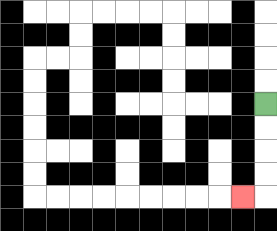{'start': '[11, 4]', 'end': '[10, 8]', 'path_directions': 'D,D,D,D,L', 'path_coordinates': '[[11, 4], [11, 5], [11, 6], [11, 7], [11, 8], [10, 8]]'}